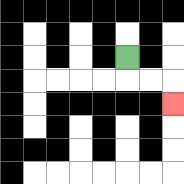{'start': '[5, 2]', 'end': '[7, 4]', 'path_directions': 'D,R,R,D', 'path_coordinates': '[[5, 2], [5, 3], [6, 3], [7, 3], [7, 4]]'}